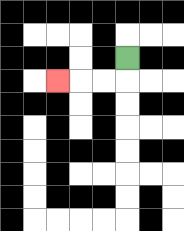{'start': '[5, 2]', 'end': '[2, 3]', 'path_directions': 'D,L,L,L', 'path_coordinates': '[[5, 2], [5, 3], [4, 3], [3, 3], [2, 3]]'}